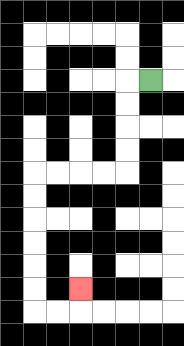{'start': '[6, 3]', 'end': '[3, 12]', 'path_directions': 'L,D,D,D,D,L,L,L,L,D,D,D,D,D,D,R,R,U', 'path_coordinates': '[[6, 3], [5, 3], [5, 4], [5, 5], [5, 6], [5, 7], [4, 7], [3, 7], [2, 7], [1, 7], [1, 8], [1, 9], [1, 10], [1, 11], [1, 12], [1, 13], [2, 13], [3, 13], [3, 12]]'}